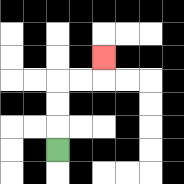{'start': '[2, 6]', 'end': '[4, 2]', 'path_directions': 'U,U,U,R,R,U', 'path_coordinates': '[[2, 6], [2, 5], [2, 4], [2, 3], [3, 3], [4, 3], [4, 2]]'}